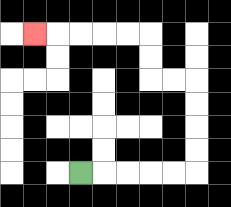{'start': '[3, 7]', 'end': '[1, 1]', 'path_directions': 'R,R,R,R,R,U,U,U,U,L,L,U,U,L,L,L,L,L', 'path_coordinates': '[[3, 7], [4, 7], [5, 7], [6, 7], [7, 7], [8, 7], [8, 6], [8, 5], [8, 4], [8, 3], [7, 3], [6, 3], [6, 2], [6, 1], [5, 1], [4, 1], [3, 1], [2, 1], [1, 1]]'}